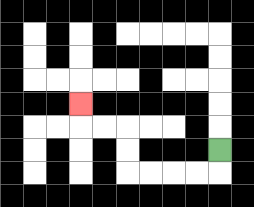{'start': '[9, 6]', 'end': '[3, 4]', 'path_directions': 'D,L,L,L,L,U,U,L,L,U', 'path_coordinates': '[[9, 6], [9, 7], [8, 7], [7, 7], [6, 7], [5, 7], [5, 6], [5, 5], [4, 5], [3, 5], [3, 4]]'}